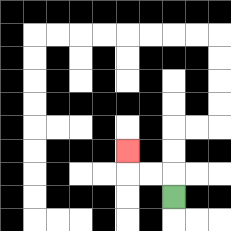{'start': '[7, 8]', 'end': '[5, 6]', 'path_directions': 'U,L,L,U', 'path_coordinates': '[[7, 8], [7, 7], [6, 7], [5, 7], [5, 6]]'}